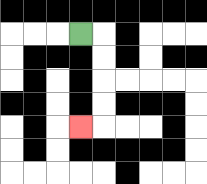{'start': '[3, 1]', 'end': '[3, 5]', 'path_directions': 'R,D,D,D,D,L', 'path_coordinates': '[[3, 1], [4, 1], [4, 2], [4, 3], [4, 4], [4, 5], [3, 5]]'}